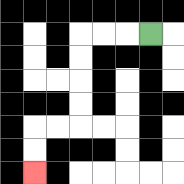{'start': '[6, 1]', 'end': '[1, 7]', 'path_directions': 'L,L,L,D,D,D,D,L,L,D,D', 'path_coordinates': '[[6, 1], [5, 1], [4, 1], [3, 1], [3, 2], [3, 3], [3, 4], [3, 5], [2, 5], [1, 5], [1, 6], [1, 7]]'}